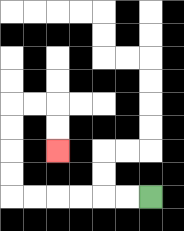{'start': '[6, 8]', 'end': '[2, 6]', 'path_directions': 'L,L,L,L,L,L,U,U,U,U,R,R,D,D', 'path_coordinates': '[[6, 8], [5, 8], [4, 8], [3, 8], [2, 8], [1, 8], [0, 8], [0, 7], [0, 6], [0, 5], [0, 4], [1, 4], [2, 4], [2, 5], [2, 6]]'}